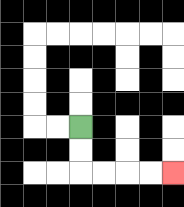{'start': '[3, 5]', 'end': '[7, 7]', 'path_directions': 'D,D,R,R,R,R', 'path_coordinates': '[[3, 5], [3, 6], [3, 7], [4, 7], [5, 7], [6, 7], [7, 7]]'}